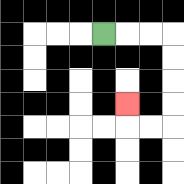{'start': '[4, 1]', 'end': '[5, 4]', 'path_directions': 'R,R,R,D,D,D,D,L,L,U', 'path_coordinates': '[[4, 1], [5, 1], [6, 1], [7, 1], [7, 2], [7, 3], [7, 4], [7, 5], [6, 5], [5, 5], [5, 4]]'}